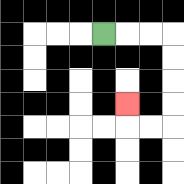{'start': '[4, 1]', 'end': '[5, 4]', 'path_directions': 'R,R,R,D,D,D,D,L,L,U', 'path_coordinates': '[[4, 1], [5, 1], [6, 1], [7, 1], [7, 2], [7, 3], [7, 4], [7, 5], [6, 5], [5, 5], [5, 4]]'}